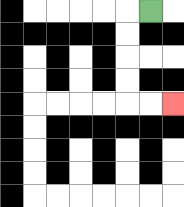{'start': '[6, 0]', 'end': '[7, 4]', 'path_directions': 'L,D,D,D,D,R,R', 'path_coordinates': '[[6, 0], [5, 0], [5, 1], [5, 2], [5, 3], [5, 4], [6, 4], [7, 4]]'}